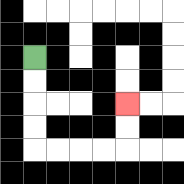{'start': '[1, 2]', 'end': '[5, 4]', 'path_directions': 'D,D,D,D,R,R,R,R,U,U', 'path_coordinates': '[[1, 2], [1, 3], [1, 4], [1, 5], [1, 6], [2, 6], [3, 6], [4, 6], [5, 6], [5, 5], [5, 4]]'}